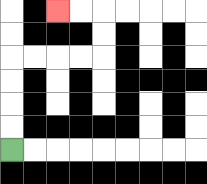{'start': '[0, 6]', 'end': '[2, 0]', 'path_directions': 'U,U,U,U,R,R,R,R,U,U,L,L', 'path_coordinates': '[[0, 6], [0, 5], [0, 4], [0, 3], [0, 2], [1, 2], [2, 2], [3, 2], [4, 2], [4, 1], [4, 0], [3, 0], [2, 0]]'}